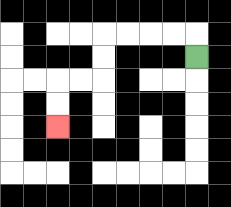{'start': '[8, 2]', 'end': '[2, 5]', 'path_directions': 'U,L,L,L,L,D,D,L,L,D,D', 'path_coordinates': '[[8, 2], [8, 1], [7, 1], [6, 1], [5, 1], [4, 1], [4, 2], [4, 3], [3, 3], [2, 3], [2, 4], [2, 5]]'}